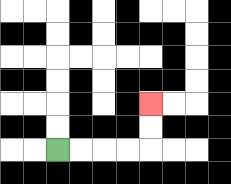{'start': '[2, 6]', 'end': '[6, 4]', 'path_directions': 'R,R,R,R,U,U', 'path_coordinates': '[[2, 6], [3, 6], [4, 6], [5, 6], [6, 6], [6, 5], [6, 4]]'}